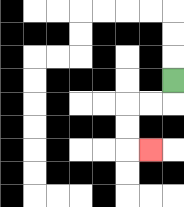{'start': '[7, 3]', 'end': '[6, 6]', 'path_directions': 'D,L,L,D,D,R', 'path_coordinates': '[[7, 3], [7, 4], [6, 4], [5, 4], [5, 5], [5, 6], [6, 6]]'}